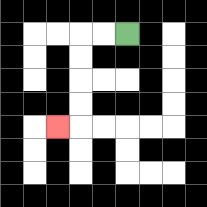{'start': '[5, 1]', 'end': '[2, 5]', 'path_directions': 'L,L,D,D,D,D,L', 'path_coordinates': '[[5, 1], [4, 1], [3, 1], [3, 2], [3, 3], [3, 4], [3, 5], [2, 5]]'}